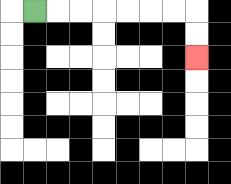{'start': '[1, 0]', 'end': '[8, 2]', 'path_directions': 'R,R,R,R,R,R,R,D,D', 'path_coordinates': '[[1, 0], [2, 0], [3, 0], [4, 0], [5, 0], [6, 0], [7, 0], [8, 0], [8, 1], [8, 2]]'}